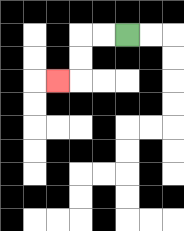{'start': '[5, 1]', 'end': '[2, 3]', 'path_directions': 'L,L,D,D,L', 'path_coordinates': '[[5, 1], [4, 1], [3, 1], [3, 2], [3, 3], [2, 3]]'}